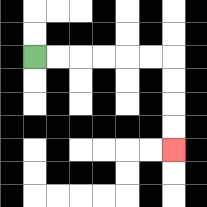{'start': '[1, 2]', 'end': '[7, 6]', 'path_directions': 'R,R,R,R,R,R,D,D,D,D', 'path_coordinates': '[[1, 2], [2, 2], [3, 2], [4, 2], [5, 2], [6, 2], [7, 2], [7, 3], [7, 4], [7, 5], [7, 6]]'}